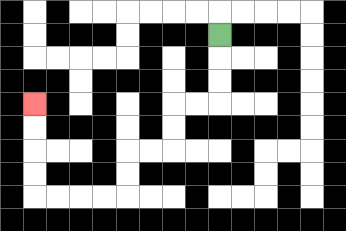{'start': '[9, 1]', 'end': '[1, 4]', 'path_directions': 'D,D,D,L,L,D,D,L,L,D,D,L,L,L,L,U,U,U,U', 'path_coordinates': '[[9, 1], [9, 2], [9, 3], [9, 4], [8, 4], [7, 4], [7, 5], [7, 6], [6, 6], [5, 6], [5, 7], [5, 8], [4, 8], [3, 8], [2, 8], [1, 8], [1, 7], [1, 6], [1, 5], [1, 4]]'}